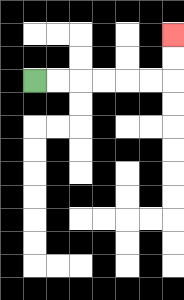{'start': '[1, 3]', 'end': '[7, 1]', 'path_directions': 'R,R,R,R,R,R,U,U', 'path_coordinates': '[[1, 3], [2, 3], [3, 3], [4, 3], [5, 3], [6, 3], [7, 3], [7, 2], [7, 1]]'}